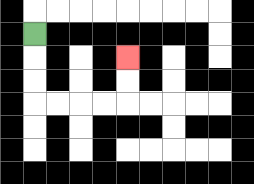{'start': '[1, 1]', 'end': '[5, 2]', 'path_directions': 'D,D,D,R,R,R,R,U,U', 'path_coordinates': '[[1, 1], [1, 2], [1, 3], [1, 4], [2, 4], [3, 4], [4, 4], [5, 4], [5, 3], [5, 2]]'}